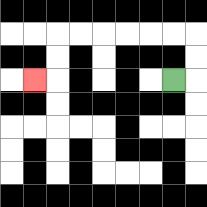{'start': '[7, 3]', 'end': '[1, 3]', 'path_directions': 'R,U,U,L,L,L,L,L,L,D,D,L', 'path_coordinates': '[[7, 3], [8, 3], [8, 2], [8, 1], [7, 1], [6, 1], [5, 1], [4, 1], [3, 1], [2, 1], [2, 2], [2, 3], [1, 3]]'}